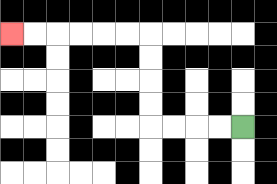{'start': '[10, 5]', 'end': '[0, 1]', 'path_directions': 'L,L,L,L,U,U,U,U,L,L,L,L,L,L', 'path_coordinates': '[[10, 5], [9, 5], [8, 5], [7, 5], [6, 5], [6, 4], [6, 3], [6, 2], [6, 1], [5, 1], [4, 1], [3, 1], [2, 1], [1, 1], [0, 1]]'}